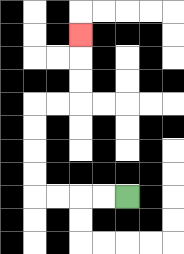{'start': '[5, 8]', 'end': '[3, 1]', 'path_directions': 'L,L,L,L,U,U,U,U,R,R,U,U,U', 'path_coordinates': '[[5, 8], [4, 8], [3, 8], [2, 8], [1, 8], [1, 7], [1, 6], [1, 5], [1, 4], [2, 4], [3, 4], [3, 3], [3, 2], [3, 1]]'}